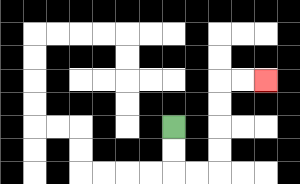{'start': '[7, 5]', 'end': '[11, 3]', 'path_directions': 'D,D,R,R,U,U,U,U,R,R', 'path_coordinates': '[[7, 5], [7, 6], [7, 7], [8, 7], [9, 7], [9, 6], [9, 5], [9, 4], [9, 3], [10, 3], [11, 3]]'}